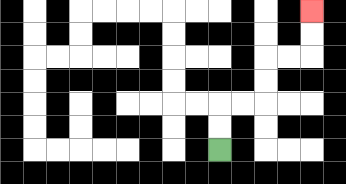{'start': '[9, 6]', 'end': '[13, 0]', 'path_directions': 'U,U,R,R,U,U,R,R,U,U', 'path_coordinates': '[[9, 6], [9, 5], [9, 4], [10, 4], [11, 4], [11, 3], [11, 2], [12, 2], [13, 2], [13, 1], [13, 0]]'}